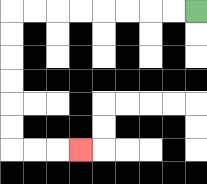{'start': '[8, 0]', 'end': '[3, 6]', 'path_directions': 'L,L,L,L,L,L,L,L,D,D,D,D,D,D,R,R,R', 'path_coordinates': '[[8, 0], [7, 0], [6, 0], [5, 0], [4, 0], [3, 0], [2, 0], [1, 0], [0, 0], [0, 1], [0, 2], [0, 3], [0, 4], [0, 5], [0, 6], [1, 6], [2, 6], [3, 6]]'}